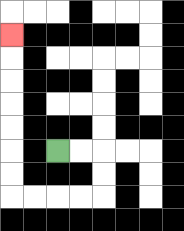{'start': '[2, 6]', 'end': '[0, 1]', 'path_directions': 'R,R,D,D,L,L,L,L,U,U,U,U,U,U,U', 'path_coordinates': '[[2, 6], [3, 6], [4, 6], [4, 7], [4, 8], [3, 8], [2, 8], [1, 8], [0, 8], [0, 7], [0, 6], [0, 5], [0, 4], [0, 3], [0, 2], [0, 1]]'}